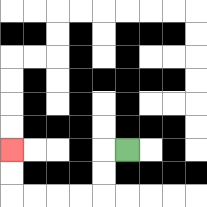{'start': '[5, 6]', 'end': '[0, 6]', 'path_directions': 'L,D,D,L,L,L,L,U,U', 'path_coordinates': '[[5, 6], [4, 6], [4, 7], [4, 8], [3, 8], [2, 8], [1, 8], [0, 8], [0, 7], [0, 6]]'}